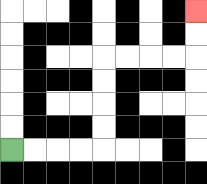{'start': '[0, 6]', 'end': '[8, 0]', 'path_directions': 'R,R,R,R,U,U,U,U,R,R,R,R,U,U', 'path_coordinates': '[[0, 6], [1, 6], [2, 6], [3, 6], [4, 6], [4, 5], [4, 4], [4, 3], [4, 2], [5, 2], [6, 2], [7, 2], [8, 2], [8, 1], [8, 0]]'}